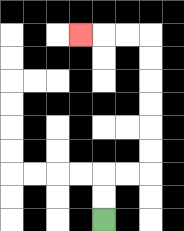{'start': '[4, 9]', 'end': '[3, 1]', 'path_directions': 'U,U,R,R,U,U,U,U,U,U,L,L,L', 'path_coordinates': '[[4, 9], [4, 8], [4, 7], [5, 7], [6, 7], [6, 6], [6, 5], [6, 4], [6, 3], [6, 2], [6, 1], [5, 1], [4, 1], [3, 1]]'}